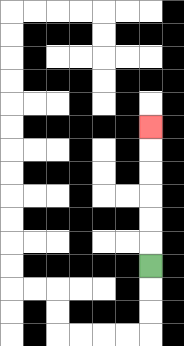{'start': '[6, 11]', 'end': '[6, 5]', 'path_directions': 'U,U,U,U,U,U', 'path_coordinates': '[[6, 11], [6, 10], [6, 9], [6, 8], [6, 7], [6, 6], [6, 5]]'}